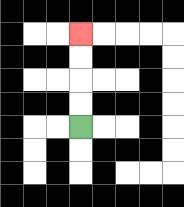{'start': '[3, 5]', 'end': '[3, 1]', 'path_directions': 'U,U,U,U', 'path_coordinates': '[[3, 5], [3, 4], [3, 3], [3, 2], [3, 1]]'}